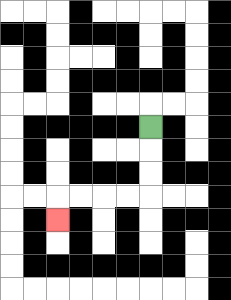{'start': '[6, 5]', 'end': '[2, 9]', 'path_directions': 'D,D,D,L,L,L,L,D', 'path_coordinates': '[[6, 5], [6, 6], [6, 7], [6, 8], [5, 8], [4, 8], [3, 8], [2, 8], [2, 9]]'}